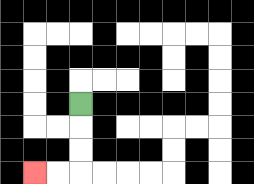{'start': '[3, 4]', 'end': '[1, 7]', 'path_directions': 'D,D,D,L,L', 'path_coordinates': '[[3, 4], [3, 5], [3, 6], [3, 7], [2, 7], [1, 7]]'}